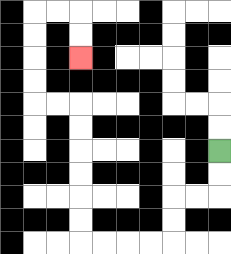{'start': '[9, 6]', 'end': '[3, 2]', 'path_directions': 'D,D,L,L,D,D,L,L,L,L,U,U,U,U,U,U,L,L,U,U,U,U,R,R,D,D', 'path_coordinates': '[[9, 6], [9, 7], [9, 8], [8, 8], [7, 8], [7, 9], [7, 10], [6, 10], [5, 10], [4, 10], [3, 10], [3, 9], [3, 8], [3, 7], [3, 6], [3, 5], [3, 4], [2, 4], [1, 4], [1, 3], [1, 2], [1, 1], [1, 0], [2, 0], [3, 0], [3, 1], [3, 2]]'}